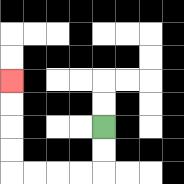{'start': '[4, 5]', 'end': '[0, 3]', 'path_directions': 'D,D,L,L,L,L,U,U,U,U', 'path_coordinates': '[[4, 5], [4, 6], [4, 7], [3, 7], [2, 7], [1, 7], [0, 7], [0, 6], [0, 5], [0, 4], [0, 3]]'}